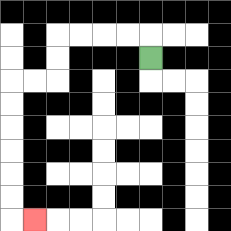{'start': '[6, 2]', 'end': '[1, 9]', 'path_directions': 'U,L,L,L,L,D,D,L,L,D,D,D,D,D,D,R', 'path_coordinates': '[[6, 2], [6, 1], [5, 1], [4, 1], [3, 1], [2, 1], [2, 2], [2, 3], [1, 3], [0, 3], [0, 4], [0, 5], [0, 6], [0, 7], [0, 8], [0, 9], [1, 9]]'}